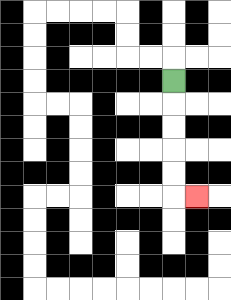{'start': '[7, 3]', 'end': '[8, 8]', 'path_directions': 'D,D,D,D,D,R', 'path_coordinates': '[[7, 3], [7, 4], [7, 5], [7, 6], [7, 7], [7, 8], [8, 8]]'}